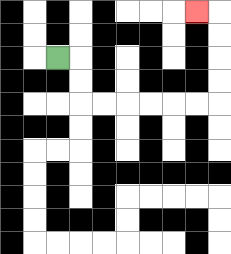{'start': '[2, 2]', 'end': '[8, 0]', 'path_directions': 'R,D,D,R,R,R,R,R,R,U,U,U,U,L', 'path_coordinates': '[[2, 2], [3, 2], [3, 3], [3, 4], [4, 4], [5, 4], [6, 4], [7, 4], [8, 4], [9, 4], [9, 3], [9, 2], [9, 1], [9, 0], [8, 0]]'}